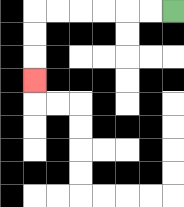{'start': '[7, 0]', 'end': '[1, 3]', 'path_directions': 'L,L,L,L,L,L,D,D,D', 'path_coordinates': '[[7, 0], [6, 0], [5, 0], [4, 0], [3, 0], [2, 0], [1, 0], [1, 1], [1, 2], [1, 3]]'}